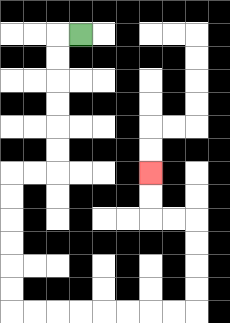{'start': '[3, 1]', 'end': '[6, 7]', 'path_directions': 'L,D,D,D,D,D,D,L,L,D,D,D,D,D,D,R,R,R,R,R,R,R,R,U,U,U,U,L,L,U,U', 'path_coordinates': '[[3, 1], [2, 1], [2, 2], [2, 3], [2, 4], [2, 5], [2, 6], [2, 7], [1, 7], [0, 7], [0, 8], [0, 9], [0, 10], [0, 11], [0, 12], [0, 13], [1, 13], [2, 13], [3, 13], [4, 13], [5, 13], [6, 13], [7, 13], [8, 13], [8, 12], [8, 11], [8, 10], [8, 9], [7, 9], [6, 9], [6, 8], [6, 7]]'}